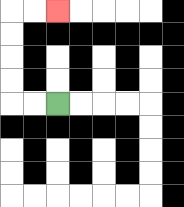{'start': '[2, 4]', 'end': '[2, 0]', 'path_directions': 'L,L,U,U,U,U,R,R', 'path_coordinates': '[[2, 4], [1, 4], [0, 4], [0, 3], [0, 2], [0, 1], [0, 0], [1, 0], [2, 0]]'}